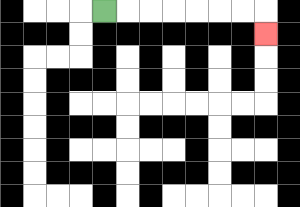{'start': '[4, 0]', 'end': '[11, 1]', 'path_directions': 'R,R,R,R,R,R,R,D', 'path_coordinates': '[[4, 0], [5, 0], [6, 0], [7, 0], [8, 0], [9, 0], [10, 0], [11, 0], [11, 1]]'}